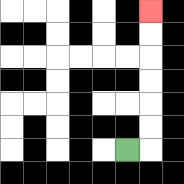{'start': '[5, 6]', 'end': '[6, 0]', 'path_directions': 'R,U,U,U,U,U,U', 'path_coordinates': '[[5, 6], [6, 6], [6, 5], [6, 4], [6, 3], [6, 2], [6, 1], [6, 0]]'}